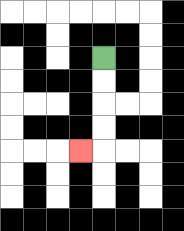{'start': '[4, 2]', 'end': '[3, 6]', 'path_directions': 'D,D,D,D,L', 'path_coordinates': '[[4, 2], [4, 3], [4, 4], [4, 5], [4, 6], [3, 6]]'}